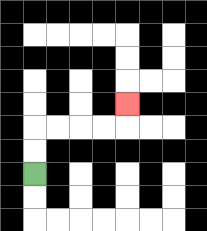{'start': '[1, 7]', 'end': '[5, 4]', 'path_directions': 'U,U,R,R,R,R,U', 'path_coordinates': '[[1, 7], [1, 6], [1, 5], [2, 5], [3, 5], [4, 5], [5, 5], [5, 4]]'}